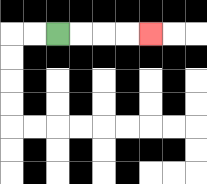{'start': '[2, 1]', 'end': '[6, 1]', 'path_directions': 'R,R,R,R', 'path_coordinates': '[[2, 1], [3, 1], [4, 1], [5, 1], [6, 1]]'}